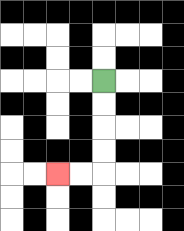{'start': '[4, 3]', 'end': '[2, 7]', 'path_directions': 'D,D,D,D,L,L', 'path_coordinates': '[[4, 3], [4, 4], [4, 5], [4, 6], [4, 7], [3, 7], [2, 7]]'}